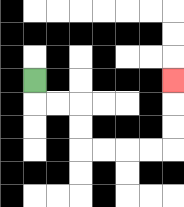{'start': '[1, 3]', 'end': '[7, 3]', 'path_directions': 'D,R,R,D,D,R,R,R,R,U,U,U', 'path_coordinates': '[[1, 3], [1, 4], [2, 4], [3, 4], [3, 5], [3, 6], [4, 6], [5, 6], [6, 6], [7, 6], [7, 5], [7, 4], [7, 3]]'}